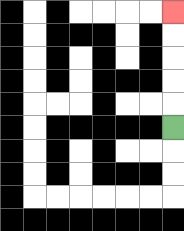{'start': '[7, 5]', 'end': '[7, 0]', 'path_directions': 'U,U,U,U,U', 'path_coordinates': '[[7, 5], [7, 4], [7, 3], [7, 2], [7, 1], [7, 0]]'}